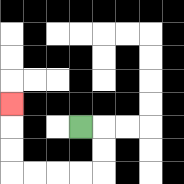{'start': '[3, 5]', 'end': '[0, 4]', 'path_directions': 'R,D,D,L,L,L,L,U,U,U', 'path_coordinates': '[[3, 5], [4, 5], [4, 6], [4, 7], [3, 7], [2, 7], [1, 7], [0, 7], [0, 6], [0, 5], [0, 4]]'}